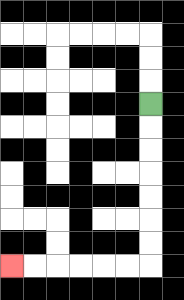{'start': '[6, 4]', 'end': '[0, 11]', 'path_directions': 'D,D,D,D,D,D,D,L,L,L,L,L,L', 'path_coordinates': '[[6, 4], [6, 5], [6, 6], [6, 7], [6, 8], [6, 9], [6, 10], [6, 11], [5, 11], [4, 11], [3, 11], [2, 11], [1, 11], [0, 11]]'}